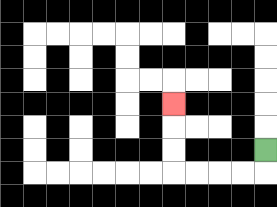{'start': '[11, 6]', 'end': '[7, 4]', 'path_directions': 'D,L,L,L,L,U,U,U', 'path_coordinates': '[[11, 6], [11, 7], [10, 7], [9, 7], [8, 7], [7, 7], [7, 6], [7, 5], [7, 4]]'}